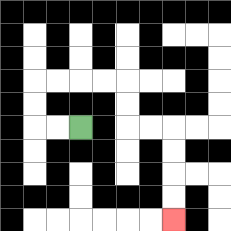{'start': '[3, 5]', 'end': '[7, 9]', 'path_directions': 'L,L,U,U,R,R,R,R,D,D,R,R,D,D,D,D', 'path_coordinates': '[[3, 5], [2, 5], [1, 5], [1, 4], [1, 3], [2, 3], [3, 3], [4, 3], [5, 3], [5, 4], [5, 5], [6, 5], [7, 5], [7, 6], [7, 7], [7, 8], [7, 9]]'}